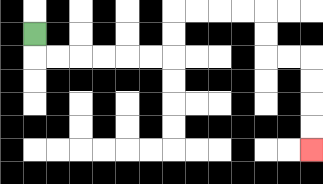{'start': '[1, 1]', 'end': '[13, 6]', 'path_directions': 'D,R,R,R,R,R,R,U,U,R,R,R,R,D,D,R,R,D,D,D,D', 'path_coordinates': '[[1, 1], [1, 2], [2, 2], [3, 2], [4, 2], [5, 2], [6, 2], [7, 2], [7, 1], [7, 0], [8, 0], [9, 0], [10, 0], [11, 0], [11, 1], [11, 2], [12, 2], [13, 2], [13, 3], [13, 4], [13, 5], [13, 6]]'}